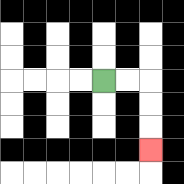{'start': '[4, 3]', 'end': '[6, 6]', 'path_directions': 'R,R,D,D,D', 'path_coordinates': '[[4, 3], [5, 3], [6, 3], [6, 4], [6, 5], [6, 6]]'}